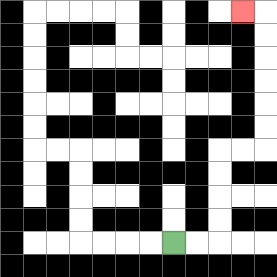{'start': '[7, 10]', 'end': '[10, 0]', 'path_directions': 'R,R,U,U,U,U,R,R,U,U,U,U,U,U,L', 'path_coordinates': '[[7, 10], [8, 10], [9, 10], [9, 9], [9, 8], [9, 7], [9, 6], [10, 6], [11, 6], [11, 5], [11, 4], [11, 3], [11, 2], [11, 1], [11, 0], [10, 0]]'}